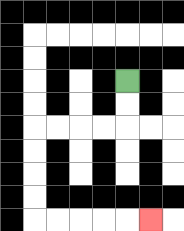{'start': '[5, 3]', 'end': '[6, 9]', 'path_directions': 'D,D,L,L,L,L,D,D,D,D,R,R,R,R,R', 'path_coordinates': '[[5, 3], [5, 4], [5, 5], [4, 5], [3, 5], [2, 5], [1, 5], [1, 6], [1, 7], [1, 8], [1, 9], [2, 9], [3, 9], [4, 9], [5, 9], [6, 9]]'}